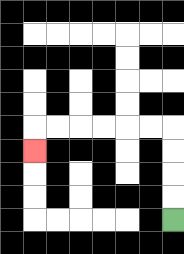{'start': '[7, 9]', 'end': '[1, 6]', 'path_directions': 'U,U,U,U,L,L,L,L,L,L,D', 'path_coordinates': '[[7, 9], [7, 8], [7, 7], [7, 6], [7, 5], [6, 5], [5, 5], [4, 5], [3, 5], [2, 5], [1, 5], [1, 6]]'}